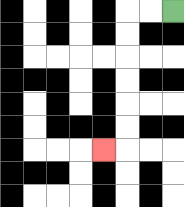{'start': '[7, 0]', 'end': '[4, 6]', 'path_directions': 'L,L,D,D,D,D,D,D,L', 'path_coordinates': '[[7, 0], [6, 0], [5, 0], [5, 1], [5, 2], [5, 3], [5, 4], [5, 5], [5, 6], [4, 6]]'}